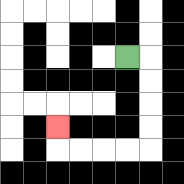{'start': '[5, 2]', 'end': '[2, 5]', 'path_directions': 'R,D,D,D,D,L,L,L,L,U', 'path_coordinates': '[[5, 2], [6, 2], [6, 3], [6, 4], [6, 5], [6, 6], [5, 6], [4, 6], [3, 6], [2, 6], [2, 5]]'}